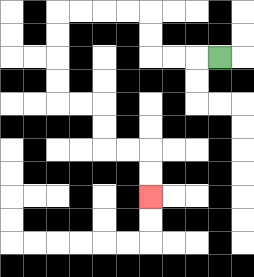{'start': '[9, 2]', 'end': '[6, 8]', 'path_directions': 'L,L,L,U,U,L,L,L,L,D,D,D,D,R,R,D,D,R,R,D,D', 'path_coordinates': '[[9, 2], [8, 2], [7, 2], [6, 2], [6, 1], [6, 0], [5, 0], [4, 0], [3, 0], [2, 0], [2, 1], [2, 2], [2, 3], [2, 4], [3, 4], [4, 4], [4, 5], [4, 6], [5, 6], [6, 6], [6, 7], [6, 8]]'}